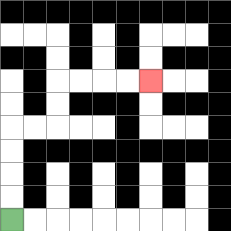{'start': '[0, 9]', 'end': '[6, 3]', 'path_directions': 'U,U,U,U,R,R,U,U,R,R,R,R', 'path_coordinates': '[[0, 9], [0, 8], [0, 7], [0, 6], [0, 5], [1, 5], [2, 5], [2, 4], [2, 3], [3, 3], [4, 3], [5, 3], [6, 3]]'}